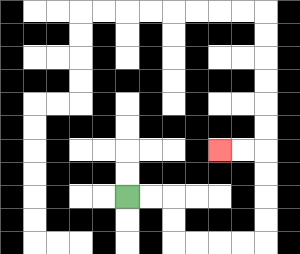{'start': '[5, 8]', 'end': '[9, 6]', 'path_directions': 'R,R,D,D,R,R,R,R,U,U,U,U,L,L', 'path_coordinates': '[[5, 8], [6, 8], [7, 8], [7, 9], [7, 10], [8, 10], [9, 10], [10, 10], [11, 10], [11, 9], [11, 8], [11, 7], [11, 6], [10, 6], [9, 6]]'}